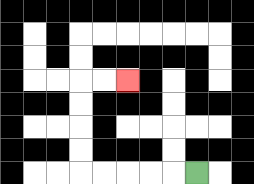{'start': '[8, 7]', 'end': '[5, 3]', 'path_directions': 'L,L,L,L,L,U,U,U,U,R,R', 'path_coordinates': '[[8, 7], [7, 7], [6, 7], [5, 7], [4, 7], [3, 7], [3, 6], [3, 5], [3, 4], [3, 3], [4, 3], [5, 3]]'}